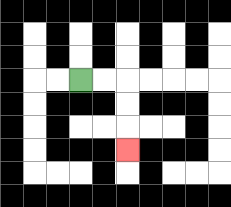{'start': '[3, 3]', 'end': '[5, 6]', 'path_directions': 'R,R,D,D,D', 'path_coordinates': '[[3, 3], [4, 3], [5, 3], [5, 4], [5, 5], [5, 6]]'}